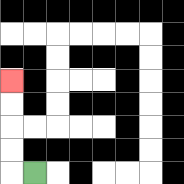{'start': '[1, 7]', 'end': '[0, 3]', 'path_directions': 'L,U,U,U,U', 'path_coordinates': '[[1, 7], [0, 7], [0, 6], [0, 5], [0, 4], [0, 3]]'}